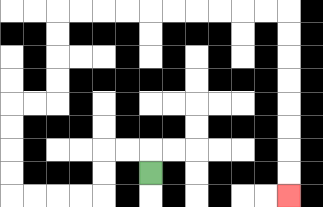{'start': '[6, 7]', 'end': '[12, 8]', 'path_directions': 'U,L,L,D,D,L,L,L,L,U,U,U,U,R,R,U,U,U,U,R,R,R,R,R,R,R,R,R,R,D,D,D,D,D,D,D,D', 'path_coordinates': '[[6, 7], [6, 6], [5, 6], [4, 6], [4, 7], [4, 8], [3, 8], [2, 8], [1, 8], [0, 8], [0, 7], [0, 6], [0, 5], [0, 4], [1, 4], [2, 4], [2, 3], [2, 2], [2, 1], [2, 0], [3, 0], [4, 0], [5, 0], [6, 0], [7, 0], [8, 0], [9, 0], [10, 0], [11, 0], [12, 0], [12, 1], [12, 2], [12, 3], [12, 4], [12, 5], [12, 6], [12, 7], [12, 8]]'}